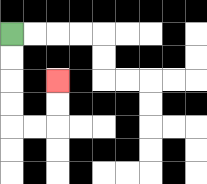{'start': '[0, 1]', 'end': '[2, 3]', 'path_directions': 'D,D,D,D,R,R,U,U', 'path_coordinates': '[[0, 1], [0, 2], [0, 3], [0, 4], [0, 5], [1, 5], [2, 5], [2, 4], [2, 3]]'}